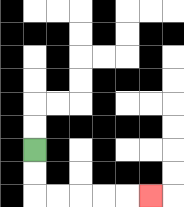{'start': '[1, 6]', 'end': '[6, 8]', 'path_directions': 'D,D,R,R,R,R,R', 'path_coordinates': '[[1, 6], [1, 7], [1, 8], [2, 8], [3, 8], [4, 8], [5, 8], [6, 8]]'}